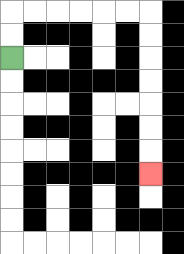{'start': '[0, 2]', 'end': '[6, 7]', 'path_directions': 'U,U,R,R,R,R,R,R,D,D,D,D,D,D,D', 'path_coordinates': '[[0, 2], [0, 1], [0, 0], [1, 0], [2, 0], [3, 0], [4, 0], [5, 0], [6, 0], [6, 1], [6, 2], [6, 3], [6, 4], [6, 5], [6, 6], [6, 7]]'}